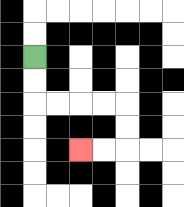{'start': '[1, 2]', 'end': '[3, 6]', 'path_directions': 'D,D,R,R,R,R,D,D,L,L', 'path_coordinates': '[[1, 2], [1, 3], [1, 4], [2, 4], [3, 4], [4, 4], [5, 4], [5, 5], [5, 6], [4, 6], [3, 6]]'}